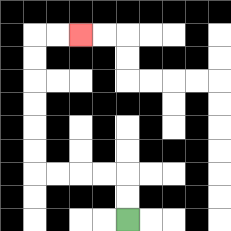{'start': '[5, 9]', 'end': '[3, 1]', 'path_directions': 'U,U,L,L,L,L,U,U,U,U,U,U,R,R', 'path_coordinates': '[[5, 9], [5, 8], [5, 7], [4, 7], [3, 7], [2, 7], [1, 7], [1, 6], [1, 5], [1, 4], [1, 3], [1, 2], [1, 1], [2, 1], [3, 1]]'}